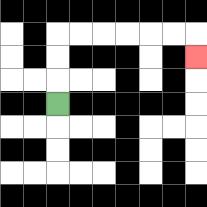{'start': '[2, 4]', 'end': '[8, 2]', 'path_directions': 'U,U,U,R,R,R,R,R,R,D', 'path_coordinates': '[[2, 4], [2, 3], [2, 2], [2, 1], [3, 1], [4, 1], [5, 1], [6, 1], [7, 1], [8, 1], [8, 2]]'}